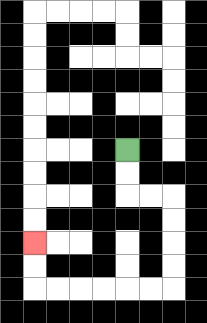{'start': '[5, 6]', 'end': '[1, 10]', 'path_directions': 'D,D,R,R,D,D,D,D,L,L,L,L,L,L,U,U', 'path_coordinates': '[[5, 6], [5, 7], [5, 8], [6, 8], [7, 8], [7, 9], [7, 10], [7, 11], [7, 12], [6, 12], [5, 12], [4, 12], [3, 12], [2, 12], [1, 12], [1, 11], [1, 10]]'}